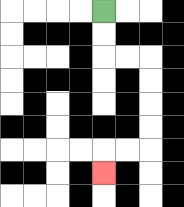{'start': '[4, 0]', 'end': '[4, 7]', 'path_directions': 'D,D,R,R,D,D,D,D,L,L,D', 'path_coordinates': '[[4, 0], [4, 1], [4, 2], [5, 2], [6, 2], [6, 3], [6, 4], [6, 5], [6, 6], [5, 6], [4, 6], [4, 7]]'}